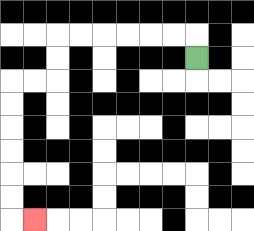{'start': '[8, 2]', 'end': '[1, 9]', 'path_directions': 'U,L,L,L,L,L,L,D,D,L,L,D,D,D,D,D,D,R', 'path_coordinates': '[[8, 2], [8, 1], [7, 1], [6, 1], [5, 1], [4, 1], [3, 1], [2, 1], [2, 2], [2, 3], [1, 3], [0, 3], [0, 4], [0, 5], [0, 6], [0, 7], [0, 8], [0, 9], [1, 9]]'}